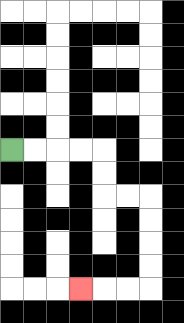{'start': '[0, 6]', 'end': '[3, 12]', 'path_directions': 'R,R,R,R,D,D,R,R,D,D,D,D,L,L,L', 'path_coordinates': '[[0, 6], [1, 6], [2, 6], [3, 6], [4, 6], [4, 7], [4, 8], [5, 8], [6, 8], [6, 9], [6, 10], [6, 11], [6, 12], [5, 12], [4, 12], [3, 12]]'}